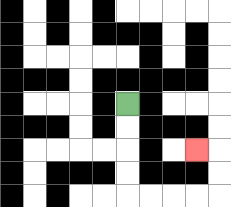{'start': '[5, 4]', 'end': '[8, 6]', 'path_directions': 'D,D,D,D,R,R,R,R,U,U,L', 'path_coordinates': '[[5, 4], [5, 5], [5, 6], [5, 7], [5, 8], [6, 8], [7, 8], [8, 8], [9, 8], [9, 7], [9, 6], [8, 6]]'}